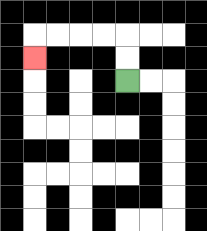{'start': '[5, 3]', 'end': '[1, 2]', 'path_directions': 'U,U,L,L,L,L,D', 'path_coordinates': '[[5, 3], [5, 2], [5, 1], [4, 1], [3, 1], [2, 1], [1, 1], [1, 2]]'}